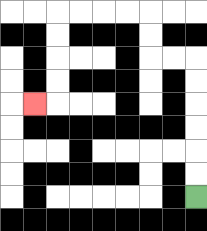{'start': '[8, 8]', 'end': '[1, 4]', 'path_directions': 'U,U,U,U,U,U,L,L,U,U,L,L,L,L,D,D,D,D,L', 'path_coordinates': '[[8, 8], [8, 7], [8, 6], [8, 5], [8, 4], [8, 3], [8, 2], [7, 2], [6, 2], [6, 1], [6, 0], [5, 0], [4, 0], [3, 0], [2, 0], [2, 1], [2, 2], [2, 3], [2, 4], [1, 4]]'}